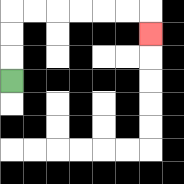{'start': '[0, 3]', 'end': '[6, 1]', 'path_directions': 'U,U,U,R,R,R,R,R,R,D', 'path_coordinates': '[[0, 3], [0, 2], [0, 1], [0, 0], [1, 0], [2, 0], [3, 0], [4, 0], [5, 0], [6, 0], [6, 1]]'}